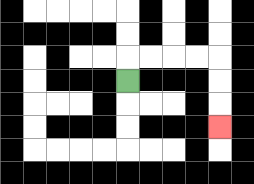{'start': '[5, 3]', 'end': '[9, 5]', 'path_directions': 'U,R,R,R,R,D,D,D', 'path_coordinates': '[[5, 3], [5, 2], [6, 2], [7, 2], [8, 2], [9, 2], [9, 3], [9, 4], [9, 5]]'}